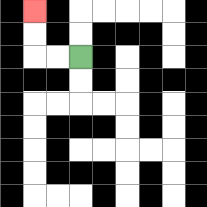{'start': '[3, 2]', 'end': '[1, 0]', 'path_directions': 'L,L,U,U', 'path_coordinates': '[[3, 2], [2, 2], [1, 2], [1, 1], [1, 0]]'}